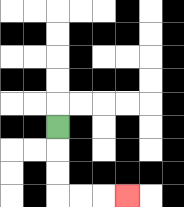{'start': '[2, 5]', 'end': '[5, 8]', 'path_directions': 'D,D,D,R,R,R', 'path_coordinates': '[[2, 5], [2, 6], [2, 7], [2, 8], [3, 8], [4, 8], [5, 8]]'}